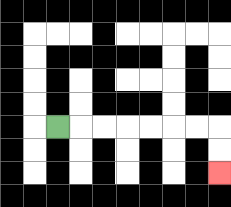{'start': '[2, 5]', 'end': '[9, 7]', 'path_directions': 'R,R,R,R,R,R,R,D,D', 'path_coordinates': '[[2, 5], [3, 5], [4, 5], [5, 5], [6, 5], [7, 5], [8, 5], [9, 5], [9, 6], [9, 7]]'}